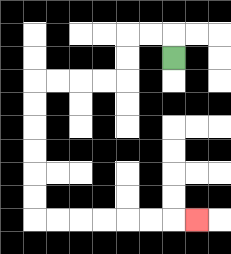{'start': '[7, 2]', 'end': '[8, 9]', 'path_directions': 'U,L,L,D,D,L,L,L,L,D,D,D,D,D,D,R,R,R,R,R,R,R', 'path_coordinates': '[[7, 2], [7, 1], [6, 1], [5, 1], [5, 2], [5, 3], [4, 3], [3, 3], [2, 3], [1, 3], [1, 4], [1, 5], [1, 6], [1, 7], [1, 8], [1, 9], [2, 9], [3, 9], [4, 9], [5, 9], [6, 9], [7, 9], [8, 9]]'}